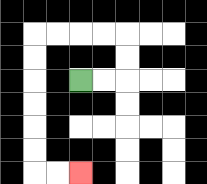{'start': '[3, 3]', 'end': '[3, 7]', 'path_directions': 'R,R,U,U,L,L,L,L,D,D,D,D,D,D,R,R', 'path_coordinates': '[[3, 3], [4, 3], [5, 3], [5, 2], [5, 1], [4, 1], [3, 1], [2, 1], [1, 1], [1, 2], [1, 3], [1, 4], [1, 5], [1, 6], [1, 7], [2, 7], [3, 7]]'}